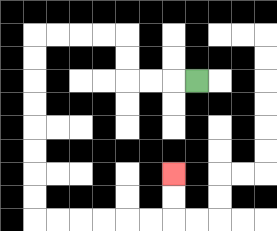{'start': '[8, 3]', 'end': '[7, 7]', 'path_directions': 'L,L,L,U,U,L,L,L,L,D,D,D,D,D,D,D,D,R,R,R,R,R,R,U,U', 'path_coordinates': '[[8, 3], [7, 3], [6, 3], [5, 3], [5, 2], [5, 1], [4, 1], [3, 1], [2, 1], [1, 1], [1, 2], [1, 3], [1, 4], [1, 5], [1, 6], [1, 7], [1, 8], [1, 9], [2, 9], [3, 9], [4, 9], [5, 9], [6, 9], [7, 9], [7, 8], [7, 7]]'}